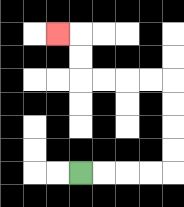{'start': '[3, 7]', 'end': '[2, 1]', 'path_directions': 'R,R,R,R,U,U,U,U,L,L,L,L,U,U,L', 'path_coordinates': '[[3, 7], [4, 7], [5, 7], [6, 7], [7, 7], [7, 6], [7, 5], [7, 4], [7, 3], [6, 3], [5, 3], [4, 3], [3, 3], [3, 2], [3, 1], [2, 1]]'}